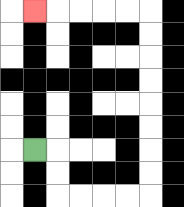{'start': '[1, 6]', 'end': '[1, 0]', 'path_directions': 'R,D,D,R,R,R,R,U,U,U,U,U,U,U,U,L,L,L,L,L', 'path_coordinates': '[[1, 6], [2, 6], [2, 7], [2, 8], [3, 8], [4, 8], [5, 8], [6, 8], [6, 7], [6, 6], [6, 5], [6, 4], [6, 3], [6, 2], [6, 1], [6, 0], [5, 0], [4, 0], [3, 0], [2, 0], [1, 0]]'}